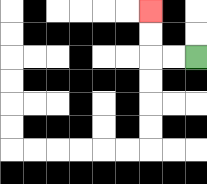{'start': '[8, 2]', 'end': '[6, 0]', 'path_directions': 'L,L,U,U', 'path_coordinates': '[[8, 2], [7, 2], [6, 2], [6, 1], [6, 0]]'}